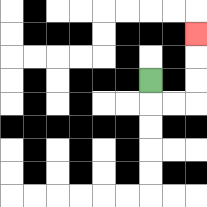{'start': '[6, 3]', 'end': '[8, 1]', 'path_directions': 'D,R,R,U,U,U', 'path_coordinates': '[[6, 3], [6, 4], [7, 4], [8, 4], [8, 3], [8, 2], [8, 1]]'}